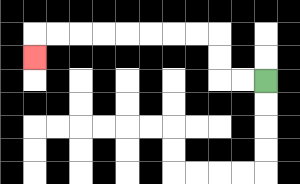{'start': '[11, 3]', 'end': '[1, 2]', 'path_directions': 'L,L,U,U,L,L,L,L,L,L,L,L,D', 'path_coordinates': '[[11, 3], [10, 3], [9, 3], [9, 2], [9, 1], [8, 1], [7, 1], [6, 1], [5, 1], [4, 1], [3, 1], [2, 1], [1, 1], [1, 2]]'}